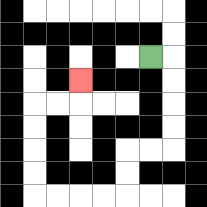{'start': '[6, 2]', 'end': '[3, 3]', 'path_directions': 'R,D,D,D,D,L,L,D,D,L,L,L,L,U,U,U,U,R,R,U', 'path_coordinates': '[[6, 2], [7, 2], [7, 3], [7, 4], [7, 5], [7, 6], [6, 6], [5, 6], [5, 7], [5, 8], [4, 8], [3, 8], [2, 8], [1, 8], [1, 7], [1, 6], [1, 5], [1, 4], [2, 4], [3, 4], [3, 3]]'}